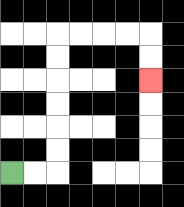{'start': '[0, 7]', 'end': '[6, 3]', 'path_directions': 'R,R,U,U,U,U,U,U,R,R,R,R,D,D', 'path_coordinates': '[[0, 7], [1, 7], [2, 7], [2, 6], [2, 5], [2, 4], [2, 3], [2, 2], [2, 1], [3, 1], [4, 1], [5, 1], [6, 1], [6, 2], [6, 3]]'}